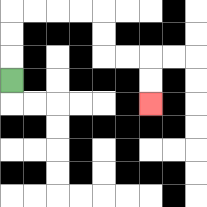{'start': '[0, 3]', 'end': '[6, 4]', 'path_directions': 'U,U,U,R,R,R,R,D,D,R,R,D,D', 'path_coordinates': '[[0, 3], [0, 2], [0, 1], [0, 0], [1, 0], [2, 0], [3, 0], [4, 0], [4, 1], [4, 2], [5, 2], [6, 2], [6, 3], [6, 4]]'}